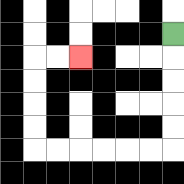{'start': '[7, 1]', 'end': '[3, 2]', 'path_directions': 'D,D,D,D,D,L,L,L,L,L,L,U,U,U,U,R,R', 'path_coordinates': '[[7, 1], [7, 2], [7, 3], [7, 4], [7, 5], [7, 6], [6, 6], [5, 6], [4, 6], [3, 6], [2, 6], [1, 6], [1, 5], [1, 4], [1, 3], [1, 2], [2, 2], [3, 2]]'}